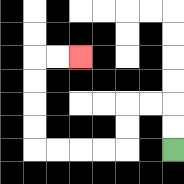{'start': '[7, 6]', 'end': '[3, 2]', 'path_directions': 'U,U,L,L,D,D,L,L,L,L,U,U,U,U,R,R', 'path_coordinates': '[[7, 6], [7, 5], [7, 4], [6, 4], [5, 4], [5, 5], [5, 6], [4, 6], [3, 6], [2, 6], [1, 6], [1, 5], [1, 4], [1, 3], [1, 2], [2, 2], [3, 2]]'}